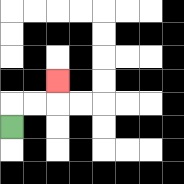{'start': '[0, 5]', 'end': '[2, 3]', 'path_directions': 'U,R,R,U', 'path_coordinates': '[[0, 5], [0, 4], [1, 4], [2, 4], [2, 3]]'}